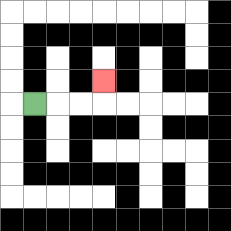{'start': '[1, 4]', 'end': '[4, 3]', 'path_directions': 'R,R,R,U', 'path_coordinates': '[[1, 4], [2, 4], [3, 4], [4, 4], [4, 3]]'}